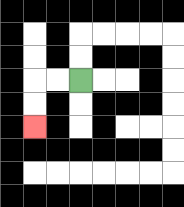{'start': '[3, 3]', 'end': '[1, 5]', 'path_directions': 'L,L,D,D', 'path_coordinates': '[[3, 3], [2, 3], [1, 3], [1, 4], [1, 5]]'}